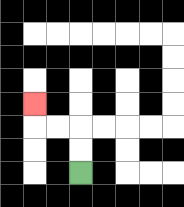{'start': '[3, 7]', 'end': '[1, 4]', 'path_directions': 'U,U,L,L,U', 'path_coordinates': '[[3, 7], [3, 6], [3, 5], [2, 5], [1, 5], [1, 4]]'}